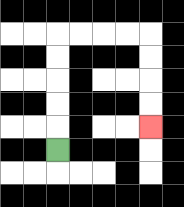{'start': '[2, 6]', 'end': '[6, 5]', 'path_directions': 'U,U,U,U,U,R,R,R,R,D,D,D,D', 'path_coordinates': '[[2, 6], [2, 5], [2, 4], [2, 3], [2, 2], [2, 1], [3, 1], [4, 1], [5, 1], [6, 1], [6, 2], [6, 3], [6, 4], [6, 5]]'}